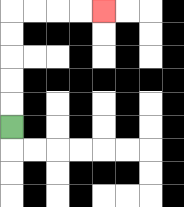{'start': '[0, 5]', 'end': '[4, 0]', 'path_directions': 'U,U,U,U,U,R,R,R,R', 'path_coordinates': '[[0, 5], [0, 4], [0, 3], [0, 2], [0, 1], [0, 0], [1, 0], [2, 0], [3, 0], [4, 0]]'}